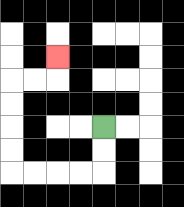{'start': '[4, 5]', 'end': '[2, 2]', 'path_directions': 'D,D,L,L,L,L,U,U,U,U,R,R,U', 'path_coordinates': '[[4, 5], [4, 6], [4, 7], [3, 7], [2, 7], [1, 7], [0, 7], [0, 6], [0, 5], [0, 4], [0, 3], [1, 3], [2, 3], [2, 2]]'}